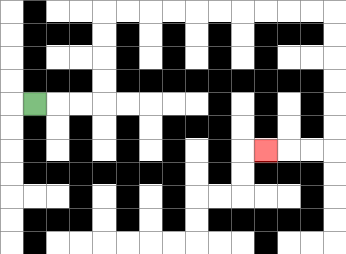{'start': '[1, 4]', 'end': '[11, 6]', 'path_directions': 'R,R,R,U,U,U,U,R,R,R,R,R,R,R,R,R,R,D,D,D,D,D,D,L,L,L', 'path_coordinates': '[[1, 4], [2, 4], [3, 4], [4, 4], [4, 3], [4, 2], [4, 1], [4, 0], [5, 0], [6, 0], [7, 0], [8, 0], [9, 0], [10, 0], [11, 0], [12, 0], [13, 0], [14, 0], [14, 1], [14, 2], [14, 3], [14, 4], [14, 5], [14, 6], [13, 6], [12, 6], [11, 6]]'}